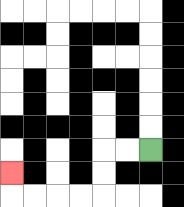{'start': '[6, 6]', 'end': '[0, 7]', 'path_directions': 'L,L,D,D,L,L,L,L,U', 'path_coordinates': '[[6, 6], [5, 6], [4, 6], [4, 7], [4, 8], [3, 8], [2, 8], [1, 8], [0, 8], [0, 7]]'}